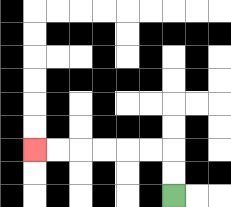{'start': '[7, 8]', 'end': '[1, 6]', 'path_directions': 'U,U,L,L,L,L,L,L', 'path_coordinates': '[[7, 8], [7, 7], [7, 6], [6, 6], [5, 6], [4, 6], [3, 6], [2, 6], [1, 6]]'}